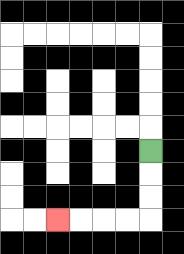{'start': '[6, 6]', 'end': '[2, 9]', 'path_directions': 'D,D,D,L,L,L,L', 'path_coordinates': '[[6, 6], [6, 7], [6, 8], [6, 9], [5, 9], [4, 9], [3, 9], [2, 9]]'}